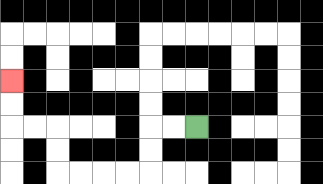{'start': '[8, 5]', 'end': '[0, 3]', 'path_directions': 'L,L,D,D,L,L,L,L,U,U,L,L,U,U', 'path_coordinates': '[[8, 5], [7, 5], [6, 5], [6, 6], [6, 7], [5, 7], [4, 7], [3, 7], [2, 7], [2, 6], [2, 5], [1, 5], [0, 5], [0, 4], [0, 3]]'}